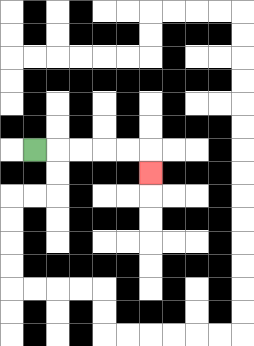{'start': '[1, 6]', 'end': '[6, 7]', 'path_directions': 'R,R,R,R,R,D', 'path_coordinates': '[[1, 6], [2, 6], [3, 6], [4, 6], [5, 6], [6, 6], [6, 7]]'}